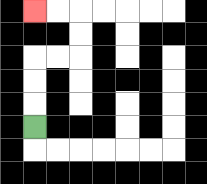{'start': '[1, 5]', 'end': '[1, 0]', 'path_directions': 'U,U,U,R,R,U,U,L,L', 'path_coordinates': '[[1, 5], [1, 4], [1, 3], [1, 2], [2, 2], [3, 2], [3, 1], [3, 0], [2, 0], [1, 0]]'}